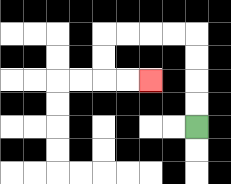{'start': '[8, 5]', 'end': '[6, 3]', 'path_directions': 'U,U,U,U,L,L,L,L,D,D,R,R', 'path_coordinates': '[[8, 5], [8, 4], [8, 3], [8, 2], [8, 1], [7, 1], [6, 1], [5, 1], [4, 1], [4, 2], [4, 3], [5, 3], [6, 3]]'}